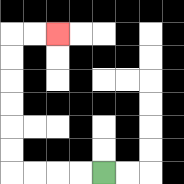{'start': '[4, 7]', 'end': '[2, 1]', 'path_directions': 'L,L,L,L,U,U,U,U,U,U,R,R', 'path_coordinates': '[[4, 7], [3, 7], [2, 7], [1, 7], [0, 7], [0, 6], [0, 5], [0, 4], [0, 3], [0, 2], [0, 1], [1, 1], [2, 1]]'}